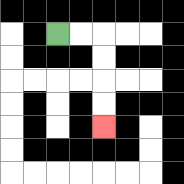{'start': '[2, 1]', 'end': '[4, 5]', 'path_directions': 'R,R,D,D,D,D', 'path_coordinates': '[[2, 1], [3, 1], [4, 1], [4, 2], [4, 3], [4, 4], [4, 5]]'}